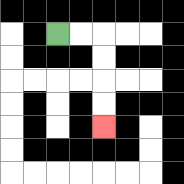{'start': '[2, 1]', 'end': '[4, 5]', 'path_directions': 'R,R,D,D,D,D', 'path_coordinates': '[[2, 1], [3, 1], [4, 1], [4, 2], [4, 3], [4, 4], [4, 5]]'}